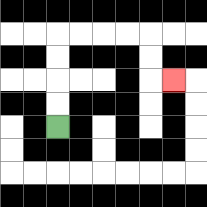{'start': '[2, 5]', 'end': '[7, 3]', 'path_directions': 'U,U,U,U,R,R,R,R,D,D,R', 'path_coordinates': '[[2, 5], [2, 4], [2, 3], [2, 2], [2, 1], [3, 1], [4, 1], [5, 1], [6, 1], [6, 2], [6, 3], [7, 3]]'}